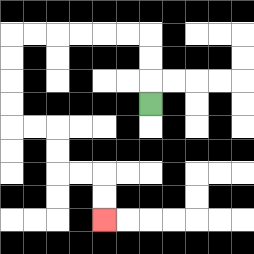{'start': '[6, 4]', 'end': '[4, 9]', 'path_directions': 'U,U,U,L,L,L,L,L,L,D,D,D,D,R,R,D,D,R,R,D,D', 'path_coordinates': '[[6, 4], [6, 3], [6, 2], [6, 1], [5, 1], [4, 1], [3, 1], [2, 1], [1, 1], [0, 1], [0, 2], [0, 3], [0, 4], [0, 5], [1, 5], [2, 5], [2, 6], [2, 7], [3, 7], [4, 7], [4, 8], [4, 9]]'}